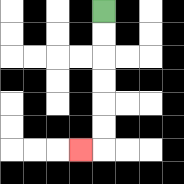{'start': '[4, 0]', 'end': '[3, 6]', 'path_directions': 'D,D,D,D,D,D,L', 'path_coordinates': '[[4, 0], [4, 1], [4, 2], [4, 3], [4, 4], [4, 5], [4, 6], [3, 6]]'}